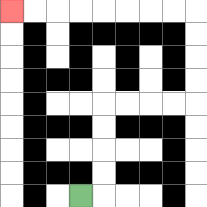{'start': '[3, 8]', 'end': '[0, 0]', 'path_directions': 'R,U,U,U,U,R,R,R,R,U,U,U,U,L,L,L,L,L,L,L,L', 'path_coordinates': '[[3, 8], [4, 8], [4, 7], [4, 6], [4, 5], [4, 4], [5, 4], [6, 4], [7, 4], [8, 4], [8, 3], [8, 2], [8, 1], [8, 0], [7, 0], [6, 0], [5, 0], [4, 0], [3, 0], [2, 0], [1, 0], [0, 0]]'}